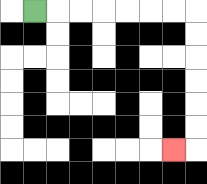{'start': '[1, 0]', 'end': '[7, 6]', 'path_directions': 'R,R,R,R,R,R,R,D,D,D,D,D,D,L', 'path_coordinates': '[[1, 0], [2, 0], [3, 0], [4, 0], [5, 0], [6, 0], [7, 0], [8, 0], [8, 1], [8, 2], [8, 3], [8, 4], [8, 5], [8, 6], [7, 6]]'}